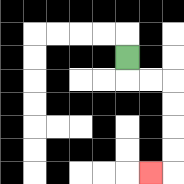{'start': '[5, 2]', 'end': '[6, 7]', 'path_directions': 'D,R,R,D,D,D,D,L', 'path_coordinates': '[[5, 2], [5, 3], [6, 3], [7, 3], [7, 4], [7, 5], [7, 6], [7, 7], [6, 7]]'}